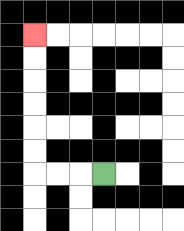{'start': '[4, 7]', 'end': '[1, 1]', 'path_directions': 'L,L,L,U,U,U,U,U,U', 'path_coordinates': '[[4, 7], [3, 7], [2, 7], [1, 7], [1, 6], [1, 5], [1, 4], [1, 3], [1, 2], [1, 1]]'}